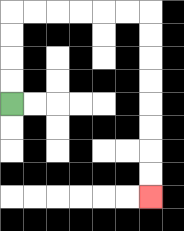{'start': '[0, 4]', 'end': '[6, 8]', 'path_directions': 'U,U,U,U,R,R,R,R,R,R,D,D,D,D,D,D,D,D', 'path_coordinates': '[[0, 4], [0, 3], [0, 2], [0, 1], [0, 0], [1, 0], [2, 0], [3, 0], [4, 0], [5, 0], [6, 0], [6, 1], [6, 2], [6, 3], [6, 4], [6, 5], [6, 6], [6, 7], [6, 8]]'}